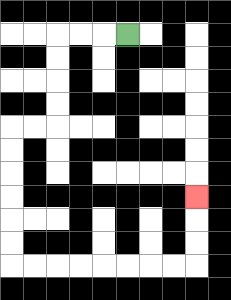{'start': '[5, 1]', 'end': '[8, 8]', 'path_directions': 'L,L,L,D,D,D,D,L,L,D,D,D,D,D,D,R,R,R,R,R,R,R,R,U,U,U', 'path_coordinates': '[[5, 1], [4, 1], [3, 1], [2, 1], [2, 2], [2, 3], [2, 4], [2, 5], [1, 5], [0, 5], [0, 6], [0, 7], [0, 8], [0, 9], [0, 10], [0, 11], [1, 11], [2, 11], [3, 11], [4, 11], [5, 11], [6, 11], [7, 11], [8, 11], [8, 10], [8, 9], [8, 8]]'}